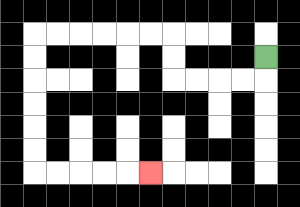{'start': '[11, 2]', 'end': '[6, 7]', 'path_directions': 'D,L,L,L,L,U,U,L,L,L,L,L,L,D,D,D,D,D,D,R,R,R,R,R', 'path_coordinates': '[[11, 2], [11, 3], [10, 3], [9, 3], [8, 3], [7, 3], [7, 2], [7, 1], [6, 1], [5, 1], [4, 1], [3, 1], [2, 1], [1, 1], [1, 2], [1, 3], [1, 4], [1, 5], [1, 6], [1, 7], [2, 7], [3, 7], [4, 7], [5, 7], [6, 7]]'}